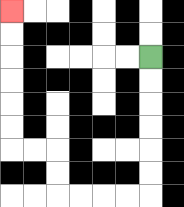{'start': '[6, 2]', 'end': '[0, 0]', 'path_directions': 'D,D,D,D,D,D,L,L,L,L,U,U,L,L,U,U,U,U,U,U', 'path_coordinates': '[[6, 2], [6, 3], [6, 4], [6, 5], [6, 6], [6, 7], [6, 8], [5, 8], [4, 8], [3, 8], [2, 8], [2, 7], [2, 6], [1, 6], [0, 6], [0, 5], [0, 4], [0, 3], [0, 2], [0, 1], [0, 0]]'}